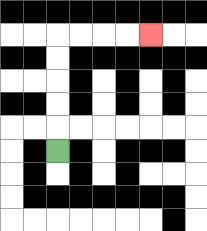{'start': '[2, 6]', 'end': '[6, 1]', 'path_directions': 'U,U,U,U,U,R,R,R,R', 'path_coordinates': '[[2, 6], [2, 5], [2, 4], [2, 3], [2, 2], [2, 1], [3, 1], [4, 1], [5, 1], [6, 1]]'}